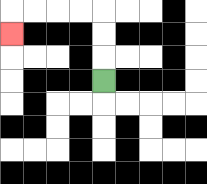{'start': '[4, 3]', 'end': '[0, 1]', 'path_directions': 'U,U,U,L,L,L,L,D', 'path_coordinates': '[[4, 3], [4, 2], [4, 1], [4, 0], [3, 0], [2, 0], [1, 0], [0, 0], [0, 1]]'}